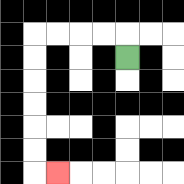{'start': '[5, 2]', 'end': '[2, 7]', 'path_directions': 'U,L,L,L,L,D,D,D,D,D,D,R', 'path_coordinates': '[[5, 2], [5, 1], [4, 1], [3, 1], [2, 1], [1, 1], [1, 2], [1, 3], [1, 4], [1, 5], [1, 6], [1, 7], [2, 7]]'}